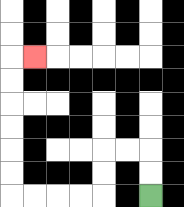{'start': '[6, 8]', 'end': '[1, 2]', 'path_directions': 'U,U,L,L,D,D,L,L,L,L,U,U,U,U,U,U,R', 'path_coordinates': '[[6, 8], [6, 7], [6, 6], [5, 6], [4, 6], [4, 7], [4, 8], [3, 8], [2, 8], [1, 8], [0, 8], [0, 7], [0, 6], [0, 5], [0, 4], [0, 3], [0, 2], [1, 2]]'}